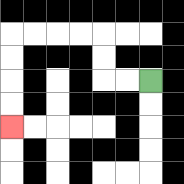{'start': '[6, 3]', 'end': '[0, 5]', 'path_directions': 'L,L,U,U,L,L,L,L,D,D,D,D', 'path_coordinates': '[[6, 3], [5, 3], [4, 3], [4, 2], [4, 1], [3, 1], [2, 1], [1, 1], [0, 1], [0, 2], [0, 3], [0, 4], [0, 5]]'}